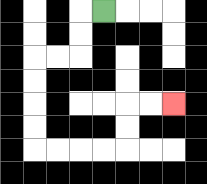{'start': '[4, 0]', 'end': '[7, 4]', 'path_directions': 'L,D,D,L,L,D,D,D,D,R,R,R,R,U,U,R,R', 'path_coordinates': '[[4, 0], [3, 0], [3, 1], [3, 2], [2, 2], [1, 2], [1, 3], [1, 4], [1, 5], [1, 6], [2, 6], [3, 6], [4, 6], [5, 6], [5, 5], [5, 4], [6, 4], [7, 4]]'}